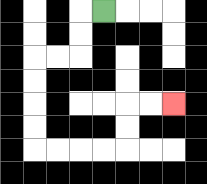{'start': '[4, 0]', 'end': '[7, 4]', 'path_directions': 'L,D,D,L,L,D,D,D,D,R,R,R,R,U,U,R,R', 'path_coordinates': '[[4, 0], [3, 0], [3, 1], [3, 2], [2, 2], [1, 2], [1, 3], [1, 4], [1, 5], [1, 6], [2, 6], [3, 6], [4, 6], [5, 6], [5, 5], [5, 4], [6, 4], [7, 4]]'}